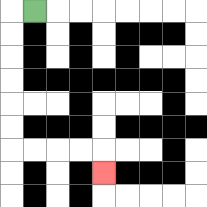{'start': '[1, 0]', 'end': '[4, 7]', 'path_directions': 'L,D,D,D,D,D,D,R,R,R,R,D', 'path_coordinates': '[[1, 0], [0, 0], [0, 1], [0, 2], [0, 3], [0, 4], [0, 5], [0, 6], [1, 6], [2, 6], [3, 6], [4, 6], [4, 7]]'}